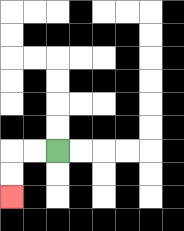{'start': '[2, 6]', 'end': '[0, 8]', 'path_directions': 'L,L,D,D', 'path_coordinates': '[[2, 6], [1, 6], [0, 6], [0, 7], [0, 8]]'}